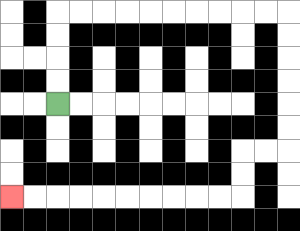{'start': '[2, 4]', 'end': '[0, 8]', 'path_directions': 'U,U,U,U,R,R,R,R,R,R,R,R,R,R,D,D,D,D,D,D,L,L,D,D,L,L,L,L,L,L,L,L,L,L', 'path_coordinates': '[[2, 4], [2, 3], [2, 2], [2, 1], [2, 0], [3, 0], [4, 0], [5, 0], [6, 0], [7, 0], [8, 0], [9, 0], [10, 0], [11, 0], [12, 0], [12, 1], [12, 2], [12, 3], [12, 4], [12, 5], [12, 6], [11, 6], [10, 6], [10, 7], [10, 8], [9, 8], [8, 8], [7, 8], [6, 8], [5, 8], [4, 8], [3, 8], [2, 8], [1, 8], [0, 8]]'}